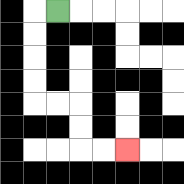{'start': '[2, 0]', 'end': '[5, 6]', 'path_directions': 'L,D,D,D,D,R,R,D,D,R,R', 'path_coordinates': '[[2, 0], [1, 0], [1, 1], [1, 2], [1, 3], [1, 4], [2, 4], [3, 4], [3, 5], [3, 6], [4, 6], [5, 6]]'}